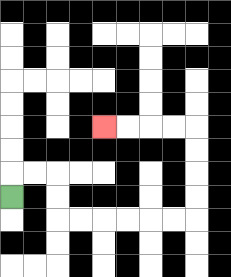{'start': '[0, 8]', 'end': '[4, 5]', 'path_directions': 'U,R,R,D,D,R,R,R,R,R,R,U,U,U,U,L,L,L,L', 'path_coordinates': '[[0, 8], [0, 7], [1, 7], [2, 7], [2, 8], [2, 9], [3, 9], [4, 9], [5, 9], [6, 9], [7, 9], [8, 9], [8, 8], [8, 7], [8, 6], [8, 5], [7, 5], [6, 5], [5, 5], [4, 5]]'}